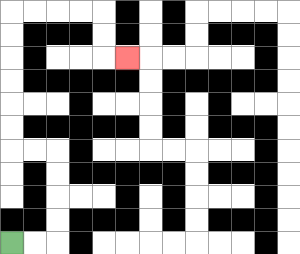{'start': '[0, 10]', 'end': '[5, 2]', 'path_directions': 'R,R,U,U,U,U,L,L,U,U,U,U,U,U,R,R,R,R,D,D,R', 'path_coordinates': '[[0, 10], [1, 10], [2, 10], [2, 9], [2, 8], [2, 7], [2, 6], [1, 6], [0, 6], [0, 5], [0, 4], [0, 3], [0, 2], [0, 1], [0, 0], [1, 0], [2, 0], [3, 0], [4, 0], [4, 1], [4, 2], [5, 2]]'}